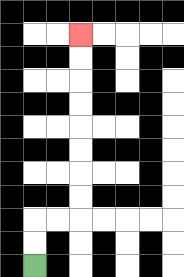{'start': '[1, 11]', 'end': '[3, 1]', 'path_directions': 'U,U,R,R,U,U,U,U,U,U,U,U', 'path_coordinates': '[[1, 11], [1, 10], [1, 9], [2, 9], [3, 9], [3, 8], [3, 7], [3, 6], [3, 5], [3, 4], [3, 3], [3, 2], [3, 1]]'}